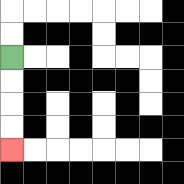{'start': '[0, 2]', 'end': '[0, 6]', 'path_directions': 'D,D,D,D', 'path_coordinates': '[[0, 2], [0, 3], [0, 4], [0, 5], [0, 6]]'}